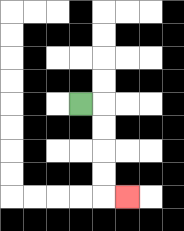{'start': '[3, 4]', 'end': '[5, 8]', 'path_directions': 'R,D,D,D,D,R', 'path_coordinates': '[[3, 4], [4, 4], [4, 5], [4, 6], [4, 7], [4, 8], [5, 8]]'}